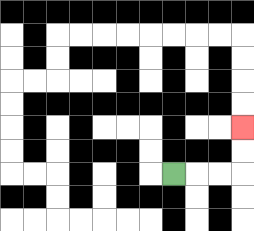{'start': '[7, 7]', 'end': '[10, 5]', 'path_directions': 'R,R,R,U,U', 'path_coordinates': '[[7, 7], [8, 7], [9, 7], [10, 7], [10, 6], [10, 5]]'}